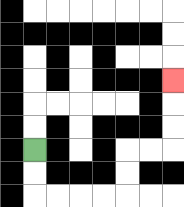{'start': '[1, 6]', 'end': '[7, 3]', 'path_directions': 'D,D,R,R,R,R,U,U,R,R,U,U,U', 'path_coordinates': '[[1, 6], [1, 7], [1, 8], [2, 8], [3, 8], [4, 8], [5, 8], [5, 7], [5, 6], [6, 6], [7, 6], [7, 5], [7, 4], [7, 3]]'}